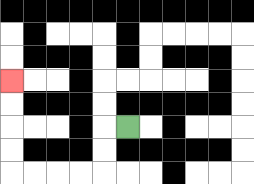{'start': '[5, 5]', 'end': '[0, 3]', 'path_directions': 'L,D,D,L,L,L,L,U,U,U,U', 'path_coordinates': '[[5, 5], [4, 5], [4, 6], [4, 7], [3, 7], [2, 7], [1, 7], [0, 7], [0, 6], [0, 5], [0, 4], [0, 3]]'}